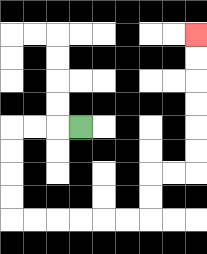{'start': '[3, 5]', 'end': '[8, 1]', 'path_directions': 'L,L,L,D,D,D,D,R,R,R,R,R,R,U,U,R,R,U,U,U,U,U,U', 'path_coordinates': '[[3, 5], [2, 5], [1, 5], [0, 5], [0, 6], [0, 7], [0, 8], [0, 9], [1, 9], [2, 9], [3, 9], [4, 9], [5, 9], [6, 9], [6, 8], [6, 7], [7, 7], [8, 7], [8, 6], [8, 5], [8, 4], [8, 3], [8, 2], [8, 1]]'}